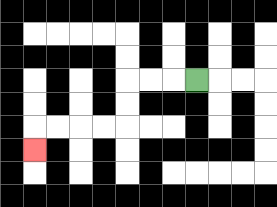{'start': '[8, 3]', 'end': '[1, 6]', 'path_directions': 'L,L,L,D,D,L,L,L,L,D', 'path_coordinates': '[[8, 3], [7, 3], [6, 3], [5, 3], [5, 4], [5, 5], [4, 5], [3, 5], [2, 5], [1, 5], [1, 6]]'}